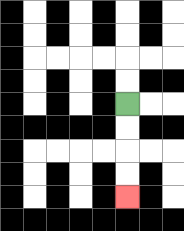{'start': '[5, 4]', 'end': '[5, 8]', 'path_directions': 'D,D,D,D', 'path_coordinates': '[[5, 4], [5, 5], [5, 6], [5, 7], [5, 8]]'}